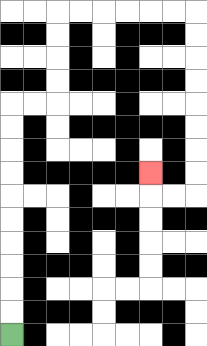{'start': '[0, 14]', 'end': '[6, 7]', 'path_directions': 'U,U,U,U,U,U,U,U,U,U,R,R,U,U,U,U,R,R,R,R,R,R,D,D,D,D,D,D,D,D,L,L,U', 'path_coordinates': '[[0, 14], [0, 13], [0, 12], [0, 11], [0, 10], [0, 9], [0, 8], [0, 7], [0, 6], [0, 5], [0, 4], [1, 4], [2, 4], [2, 3], [2, 2], [2, 1], [2, 0], [3, 0], [4, 0], [5, 0], [6, 0], [7, 0], [8, 0], [8, 1], [8, 2], [8, 3], [8, 4], [8, 5], [8, 6], [8, 7], [8, 8], [7, 8], [6, 8], [6, 7]]'}